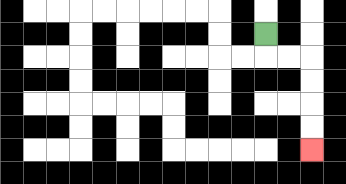{'start': '[11, 1]', 'end': '[13, 6]', 'path_directions': 'D,R,R,D,D,D,D', 'path_coordinates': '[[11, 1], [11, 2], [12, 2], [13, 2], [13, 3], [13, 4], [13, 5], [13, 6]]'}